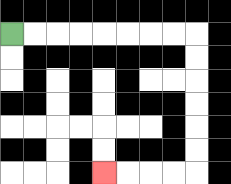{'start': '[0, 1]', 'end': '[4, 7]', 'path_directions': 'R,R,R,R,R,R,R,R,D,D,D,D,D,D,L,L,L,L', 'path_coordinates': '[[0, 1], [1, 1], [2, 1], [3, 1], [4, 1], [5, 1], [6, 1], [7, 1], [8, 1], [8, 2], [8, 3], [8, 4], [8, 5], [8, 6], [8, 7], [7, 7], [6, 7], [5, 7], [4, 7]]'}